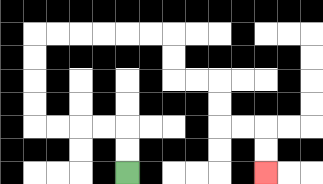{'start': '[5, 7]', 'end': '[11, 7]', 'path_directions': 'U,U,L,L,L,L,U,U,U,U,R,R,R,R,R,R,D,D,R,R,D,D,R,R,D,D', 'path_coordinates': '[[5, 7], [5, 6], [5, 5], [4, 5], [3, 5], [2, 5], [1, 5], [1, 4], [1, 3], [1, 2], [1, 1], [2, 1], [3, 1], [4, 1], [5, 1], [6, 1], [7, 1], [7, 2], [7, 3], [8, 3], [9, 3], [9, 4], [9, 5], [10, 5], [11, 5], [11, 6], [11, 7]]'}